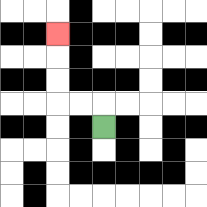{'start': '[4, 5]', 'end': '[2, 1]', 'path_directions': 'U,L,L,U,U,U', 'path_coordinates': '[[4, 5], [4, 4], [3, 4], [2, 4], [2, 3], [2, 2], [2, 1]]'}